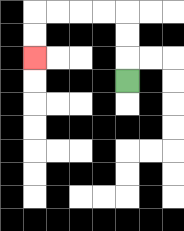{'start': '[5, 3]', 'end': '[1, 2]', 'path_directions': 'U,U,U,L,L,L,L,D,D', 'path_coordinates': '[[5, 3], [5, 2], [5, 1], [5, 0], [4, 0], [3, 0], [2, 0], [1, 0], [1, 1], [1, 2]]'}